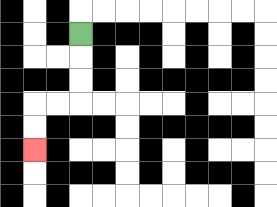{'start': '[3, 1]', 'end': '[1, 6]', 'path_directions': 'D,D,D,L,L,D,D', 'path_coordinates': '[[3, 1], [3, 2], [3, 3], [3, 4], [2, 4], [1, 4], [1, 5], [1, 6]]'}